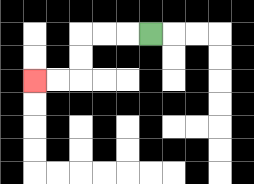{'start': '[6, 1]', 'end': '[1, 3]', 'path_directions': 'L,L,L,D,D,L,L', 'path_coordinates': '[[6, 1], [5, 1], [4, 1], [3, 1], [3, 2], [3, 3], [2, 3], [1, 3]]'}